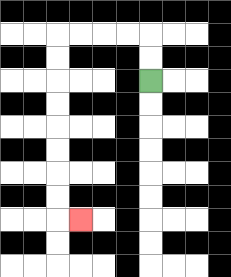{'start': '[6, 3]', 'end': '[3, 9]', 'path_directions': 'U,U,L,L,L,L,D,D,D,D,D,D,D,D,R', 'path_coordinates': '[[6, 3], [6, 2], [6, 1], [5, 1], [4, 1], [3, 1], [2, 1], [2, 2], [2, 3], [2, 4], [2, 5], [2, 6], [2, 7], [2, 8], [2, 9], [3, 9]]'}